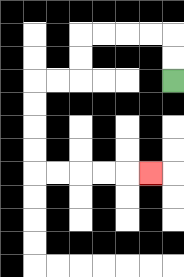{'start': '[7, 3]', 'end': '[6, 7]', 'path_directions': 'U,U,L,L,L,L,D,D,L,L,D,D,D,D,R,R,R,R,R', 'path_coordinates': '[[7, 3], [7, 2], [7, 1], [6, 1], [5, 1], [4, 1], [3, 1], [3, 2], [3, 3], [2, 3], [1, 3], [1, 4], [1, 5], [1, 6], [1, 7], [2, 7], [3, 7], [4, 7], [5, 7], [6, 7]]'}